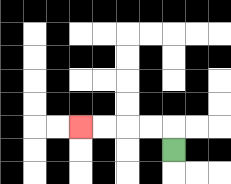{'start': '[7, 6]', 'end': '[3, 5]', 'path_directions': 'U,L,L,L,L', 'path_coordinates': '[[7, 6], [7, 5], [6, 5], [5, 5], [4, 5], [3, 5]]'}